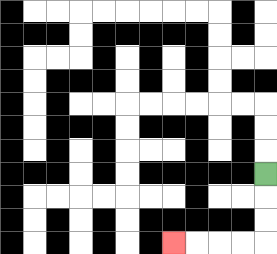{'start': '[11, 7]', 'end': '[7, 10]', 'path_directions': 'D,D,D,L,L,L,L', 'path_coordinates': '[[11, 7], [11, 8], [11, 9], [11, 10], [10, 10], [9, 10], [8, 10], [7, 10]]'}